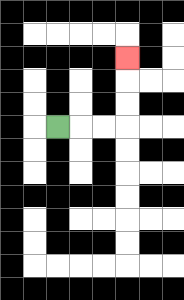{'start': '[2, 5]', 'end': '[5, 2]', 'path_directions': 'R,R,R,U,U,U', 'path_coordinates': '[[2, 5], [3, 5], [4, 5], [5, 5], [5, 4], [5, 3], [5, 2]]'}